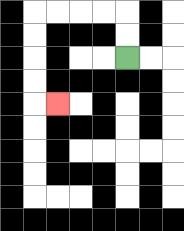{'start': '[5, 2]', 'end': '[2, 4]', 'path_directions': 'U,U,L,L,L,L,D,D,D,D,R', 'path_coordinates': '[[5, 2], [5, 1], [5, 0], [4, 0], [3, 0], [2, 0], [1, 0], [1, 1], [1, 2], [1, 3], [1, 4], [2, 4]]'}